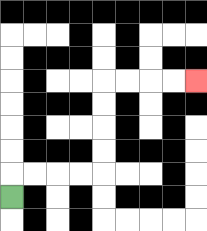{'start': '[0, 8]', 'end': '[8, 3]', 'path_directions': 'U,R,R,R,R,U,U,U,U,R,R,R,R', 'path_coordinates': '[[0, 8], [0, 7], [1, 7], [2, 7], [3, 7], [4, 7], [4, 6], [4, 5], [4, 4], [4, 3], [5, 3], [6, 3], [7, 3], [8, 3]]'}